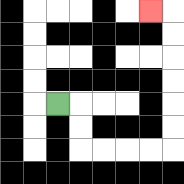{'start': '[2, 4]', 'end': '[6, 0]', 'path_directions': 'R,D,D,R,R,R,R,U,U,U,U,U,U,L', 'path_coordinates': '[[2, 4], [3, 4], [3, 5], [3, 6], [4, 6], [5, 6], [6, 6], [7, 6], [7, 5], [7, 4], [7, 3], [7, 2], [7, 1], [7, 0], [6, 0]]'}